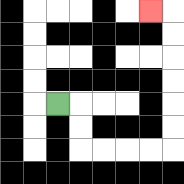{'start': '[2, 4]', 'end': '[6, 0]', 'path_directions': 'R,D,D,R,R,R,R,U,U,U,U,U,U,L', 'path_coordinates': '[[2, 4], [3, 4], [3, 5], [3, 6], [4, 6], [5, 6], [6, 6], [7, 6], [7, 5], [7, 4], [7, 3], [7, 2], [7, 1], [7, 0], [6, 0]]'}